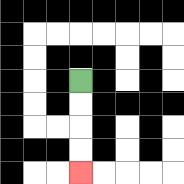{'start': '[3, 3]', 'end': '[3, 7]', 'path_directions': 'D,D,D,D', 'path_coordinates': '[[3, 3], [3, 4], [3, 5], [3, 6], [3, 7]]'}